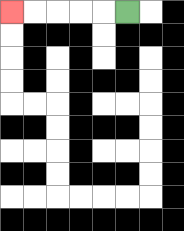{'start': '[5, 0]', 'end': '[0, 0]', 'path_directions': 'L,L,L,L,L', 'path_coordinates': '[[5, 0], [4, 0], [3, 0], [2, 0], [1, 0], [0, 0]]'}